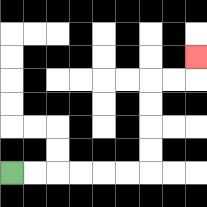{'start': '[0, 7]', 'end': '[8, 2]', 'path_directions': 'R,R,R,R,R,R,U,U,U,U,R,R,U', 'path_coordinates': '[[0, 7], [1, 7], [2, 7], [3, 7], [4, 7], [5, 7], [6, 7], [6, 6], [6, 5], [6, 4], [6, 3], [7, 3], [8, 3], [8, 2]]'}